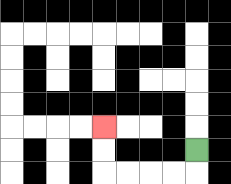{'start': '[8, 6]', 'end': '[4, 5]', 'path_directions': 'D,L,L,L,L,U,U', 'path_coordinates': '[[8, 6], [8, 7], [7, 7], [6, 7], [5, 7], [4, 7], [4, 6], [4, 5]]'}